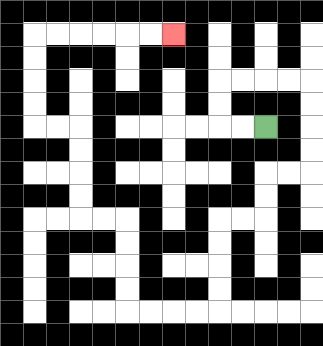{'start': '[11, 5]', 'end': '[7, 1]', 'path_directions': 'L,L,U,U,R,R,R,R,D,D,D,D,L,L,D,D,L,L,D,D,D,D,L,L,L,L,U,U,U,U,L,L,U,U,U,U,L,L,U,U,U,U,R,R,R,R,R,R', 'path_coordinates': '[[11, 5], [10, 5], [9, 5], [9, 4], [9, 3], [10, 3], [11, 3], [12, 3], [13, 3], [13, 4], [13, 5], [13, 6], [13, 7], [12, 7], [11, 7], [11, 8], [11, 9], [10, 9], [9, 9], [9, 10], [9, 11], [9, 12], [9, 13], [8, 13], [7, 13], [6, 13], [5, 13], [5, 12], [5, 11], [5, 10], [5, 9], [4, 9], [3, 9], [3, 8], [3, 7], [3, 6], [3, 5], [2, 5], [1, 5], [1, 4], [1, 3], [1, 2], [1, 1], [2, 1], [3, 1], [4, 1], [5, 1], [6, 1], [7, 1]]'}